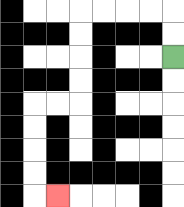{'start': '[7, 2]', 'end': '[2, 8]', 'path_directions': 'U,U,L,L,L,L,D,D,D,D,L,L,D,D,D,D,R', 'path_coordinates': '[[7, 2], [7, 1], [7, 0], [6, 0], [5, 0], [4, 0], [3, 0], [3, 1], [3, 2], [3, 3], [3, 4], [2, 4], [1, 4], [1, 5], [1, 6], [1, 7], [1, 8], [2, 8]]'}